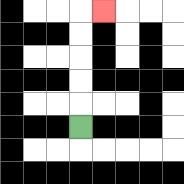{'start': '[3, 5]', 'end': '[4, 0]', 'path_directions': 'U,U,U,U,U,R', 'path_coordinates': '[[3, 5], [3, 4], [3, 3], [3, 2], [3, 1], [3, 0], [4, 0]]'}